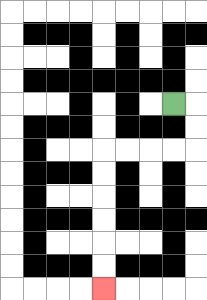{'start': '[7, 4]', 'end': '[4, 12]', 'path_directions': 'R,D,D,L,L,L,L,D,D,D,D,D,D', 'path_coordinates': '[[7, 4], [8, 4], [8, 5], [8, 6], [7, 6], [6, 6], [5, 6], [4, 6], [4, 7], [4, 8], [4, 9], [4, 10], [4, 11], [4, 12]]'}